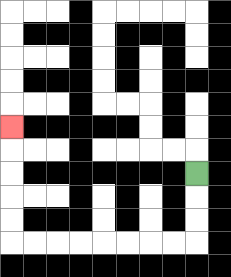{'start': '[8, 7]', 'end': '[0, 5]', 'path_directions': 'D,D,D,L,L,L,L,L,L,L,L,U,U,U,U,U', 'path_coordinates': '[[8, 7], [8, 8], [8, 9], [8, 10], [7, 10], [6, 10], [5, 10], [4, 10], [3, 10], [2, 10], [1, 10], [0, 10], [0, 9], [0, 8], [0, 7], [0, 6], [0, 5]]'}